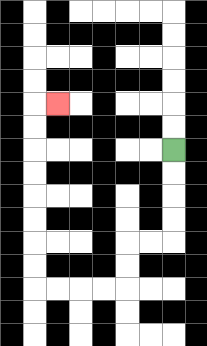{'start': '[7, 6]', 'end': '[2, 4]', 'path_directions': 'D,D,D,D,L,L,D,D,L,L,L,L,U,U,U,U,U,U,U,U,R', 'path_coordinates': '[[7, 6], [7, 7], [7, 8], [7, 9], [7, 10], [6, 10], [5, 10], [5, 11], [5, 12], [4, 12], [3, 12], [2, 12], [1, 12], [1, 11], [1, 10], [1, 9], [1, 8], [1, 7], [1, 6], [1, 5], [1, 4], [2, 4]]'}